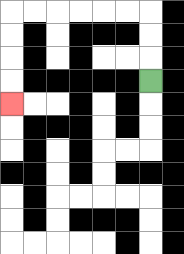{'start': '[6, 3]', 'end': '[0, 4]', 'path_directions': 'U,U,U,L,L,L,L,L,L,D,D,D,D', 'path_coordinates': '[[6, 3], [6, 2], [6, 1], [6, 0], [5, 0], [4, 0], [3, 0], [2, 0], [1, 0], [0, 0], [0, 1], [0, 2], [0, 3], [0, 4]]'}